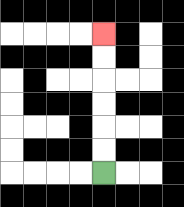{'start': '[4, 7]', 'end': '[4, 1]', 'path_directions': 'U,U,U,U,U,U', 'path_coordinates': '[[4, 7], [4, 6], [4, 5], [4, 4], [4, 3], [4, 2], [4, 1]]'}